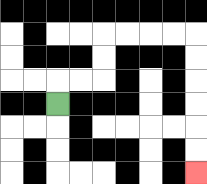{'start': '[2, 4]', 'end': '[8, 7]', 'path_directions': 'U,R,R,U,U,R,R,R,R,D,D,D,D,D,D', 'path_coordinates': '[[2, 4], [2, 3], [3, 3], [4, 3], [4, 2], [4, 1], [5, 1], [6, 1], [7, 1], [8, 1], [8, 2], [8, 3], [8, 4], [8, 5], [8, 6], [8, 7]]'}